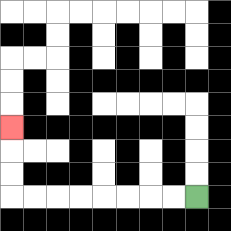{'start': '[8, 8]', 'end': '[0, 5]', 'path_directions': 'L,L,L,L,L,L,L,L,U,U,U', 'path_coordinates': '[[8, 8], [7, 8], [6, 8], [5, 8], [4, 8], [3, 8], [2, 8], [1, 8], [0, 8], [0, 7], [0, 6], [0, 5]]'}